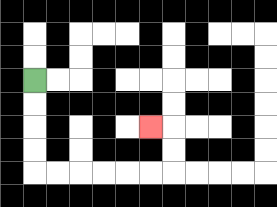{'start': '[1, 3]', 'end': '[6, 5]', 'path_directions': 'D,D,D,D,R,R,R,R,R,R,U,U,L', 'path_coordinates': '[[1, 3], [1, 4], [1, 5], [1, 6], [1, 7], [2, 7], [3, 7], [4, 7], [5, 7], [6, 7], [7, 7], [7, 6], [7, 5], [6, 5]]'}